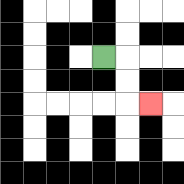{'start': '[4, 2]', 'end': '[6, 4]', 'path_directions': 'R,D,D,R', 'path_coordinates': '[[4, 2], [5, 2], [5, 3], [5, 4], [6, 4]]'}